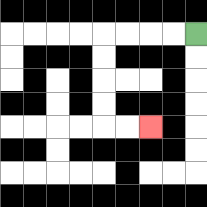{'start': '[8, 1]', 'end': '[6, 5]', 'path_directions': 'L,L,L,L,D,D,D,D,R,R', 'path_coordinates': '[[8, 1], [7, 1], [6, 1], [5, 1], [4, 1], [4, 2], [4, 3], [4, 4], [4, 5], [5, 5], [6, 5]]'}